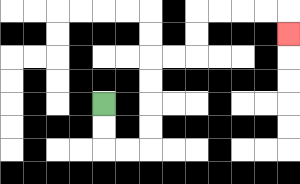{'start': '[4, 4]', 'end': '[12, 1]', 'path_directions': 'D,D,R,R,U,U,U,U,R,R,U,U,R,R,R,R,D', 'path_coordinates': '[[4, 4], [4, 5], [4, 6], [5, 6], [6, 6], [6, 5], [6, 4], [6, 3], [6, 2], [7, 2], [8, 2], [8, 1], [8, 0], [9, 0], [10, 0], [11, 0], [12, 0], [12, 1]]'}